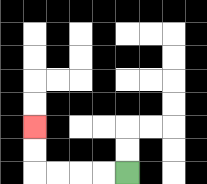{'start': '[5, 7]', 'end': '[1, 5]', 'path_directions': 'L,L,L,L,U,U', 'path_coordinates': '[[5, 7], [4, 7], [3, 7], [2, 7], [1, 7], [1, 6], [1, 5]]'}